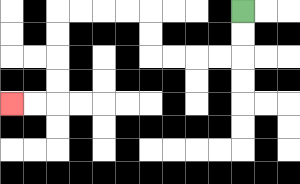{'start': '[10, 0]', 'end': '[0, 4]', 'path_directions': 'D,D,L,L,L,L,U,U,L,L,L,L,D,D,D,D,L,L', 'path_coordinates': '[[10, 0], [10, 1], [10, 2], [9, 2], [8, 2], [7, 2], [6, 2], [6, 1], [6, 0], [5, 0], [4, 0], [3, 0], [2, 0], [2, 1], [2, 2], [2, 3], [2, 4], [1, 4], [0, 4]]'}